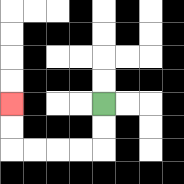{'start': '[4, 4]', 'end': '[0, 4]', 'path_directions': 'D,D,L,L,L,L,U,U', 'path_coordinates': '[[4, 4], [4, 5], [4, 6], [3, 6], [2, 6], [1, 6], [0, 6], [0, 5], [0, 4]]'}